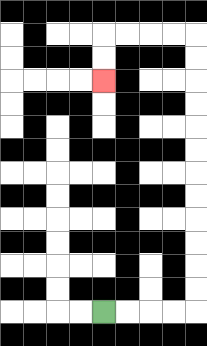{'start': '[4, 13]', 'end': '[4, 3]', 'path_directions': 'R,R,R,R,U,U,U,U,U,U,U,U,U,U,U,U,L,L,L,L,D,D', 'path_coordinates': '[[4, 13], [5, 13], [6, 13], [7, 13], [8, 13], [8, 12], [8, 11], [8, 10], [8, 9], [8, 8], [8, 7], [8, 6], [8, 5], [8, 4], [8, 3], [8, 2], [8, 1], [7, 1], [6, 1], [5, 1], [4, 1], [4, 2], [4, 3]]'}